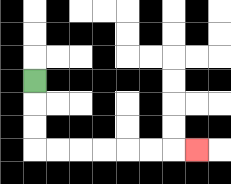{'start': '[1, 3]', 'end': '[8, 6]', 'path_directions': 'D,D,D,R,R,R,R,R,R,R', 'path_coordinates': '[[1, 3], [1, 4], [1, 5], [1, 6], [2, 6], [3, 6], [4, 6], [5, 6], [6, 6], [7, 6], [8, 6]]'}